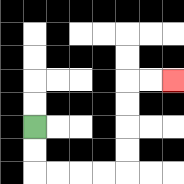{'start': '[1, 5]', 'end': '[7, 3]', 'path_directions': 'D,D,R,R,R,R,U,U,U,U,R,R', 'path_coordinates': '[[1, 5], [1, 6], [1, 7], [2, 7], [3, 7], [4, 7], [5, 7], [5, 6], [5, 5], [5, 4], [5, 3], [6, 3], [7, 3]]'}